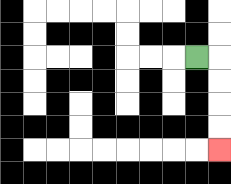{'start': '[8, 2]', 'end': '[9, 6]', 'path_directions': 'R,D,D,D,D', 'path_coordinates': '[[8, 2], [9, 2], [9, 3], [9, 4], [9, 5], [9, 6]]'}